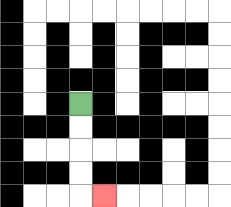{'start': '[3, 4]', 'end': '[4, 8]', 'path_directions': 'D,D,D,D,R', 'path_coordinates': '[[3, 4], [3, 5], [3, 6], [3, 7], [3, 8], [4, 8]]'}